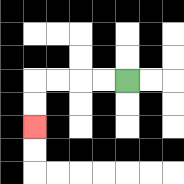{'start': '[5, 3]', 'end': '[1, 5]', 'path_directions': 'L,L,L,L,D,D', 'path_coordinates': '[[5, 3], [4, 3], [3, 3], [2, 3], [1, 3], [1, 4], [1, 5]]'}